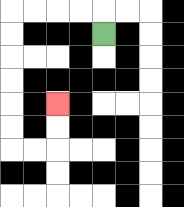{'start': '[4, 1]', 'end': '[2, 4]', 'path_directions': 'U,L,L,L,L,D,D,D,D,D,D,R,R,U,U', 'path_coordinates': '[[4, 1], [4, 0], [3, 0], [2, 0], [1, 0], [0, 0], [0, 1], [0, 2], [0, 3], [0, 4], [0, 5], [0, 6], [1, 6], [2, 6], [2, 5], [2, 4]]'}